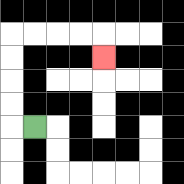{'start': '[1, 5]', 'end': '[4, 2]', 'path_directions': 'L,U,U,U,U,R,R,R,R,D', 'path_coordinates': '[[1, 5], [0, 5], [0, 4], [0, 3], [0, 2], [0, 1], [1, 1], [2, 1], [3, 1], [4, 1], [4, 2]]'}